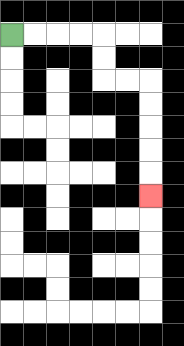{'start': '[0, 1]', 'end': '[6, 8]', 'path_directions': 'R,R,R,R,D,D,R,R,D,D,D,D,D', 'path_coordinates': '[[0, 1], [1, 1], [2, 1], [3, 1], [4, 1], [4, 2], [4, 3], [5, 3], [6, 3], [6, 4], [6, 5], [6, 6], [6, 7], [6, 8]]'}